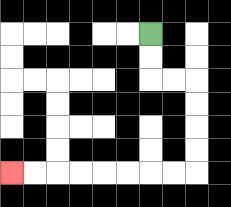{'start': '[6, 1]', 'end': '[0, 7]', 'path_directions': 'D,D,R,R,D,D,D,D,L,L,L,L,L,L,L,L', 'path_coordinates': '[[6, 1], [6, 2], [6, 3], [7, 3], [8, 3], [8, 4], [8, 5], [8, 6], [8, 7], [7, 7], [6, 7], [5, 7], [4, 7], [3, 7], [2, 7], [1, 7], [0, 7]]'}